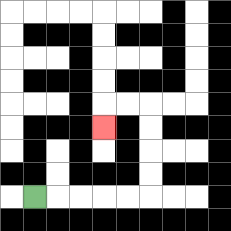{'start': '[1, 8]', 'end': '[4, 5]', 'path_directions': 'R,R,R,R,R,U,U,U,U,L,L,D', 'path_coordinates': '[[1, 8], [2, 8], [3, 8], [4, 8], [5, 8], [6, 8], [6, 7], [6, 6], [6, 5], [6, 4], [5, 4], [4, 4], [4, 5]]'}